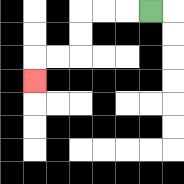{'start': '[6, 0]', 'end': '[1, 3]', 'path_directions': 'L,L,L,D,D,L,L,D', 'path_coordinates': '[[6, 0], [5, 0], [4, 0], [3, 0], [3, 1], [3, 2], [2, 2], [1, 2], [1, 3]]'}